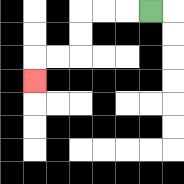{'start': '[6, 0]', 'end': '[1, 3]', 'path_directions': 'L,L,L,D,D,L,L,D', 'path_coordinates': '[[6, 0], [5, 0], [4, 0], [3, 0], [3, 1], [3, 2], [2, 2], [1, 2], [1, 3]]'}